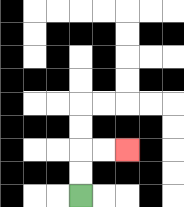{'start': '[3, 8]', 'end': '[5, 6]', 'path_directions': 'U,U,R,R', 'path_coordinates': '[[3, 8], [3, 7], [3, 6], [4, 6], [5, 6]]'}